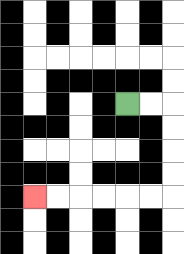{'start': '[5, 4]', 'end': '[1, 8]', 'path_directions': 'R,R,D,D,D,D,L,L,L,L,L,L', 'path_coordinates': '[[5, 4], [6, 4], [7, 4], [7, 5], [7, 6], [7, 7], [7, 8], [6, 8], [5, 8], [4, 8], [3, 8], [2, 8], [1, 8]]'}